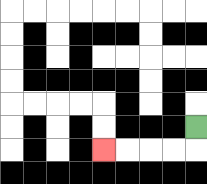{'start': '[8, 5]', 'end': '[4, 6]', 'path_directions': 'D,L,L,L,L', 'path_coordinates': '[[8, 5], [8, 6], [7, 6], [6, 6], [5, 6], [4, 6]]'}